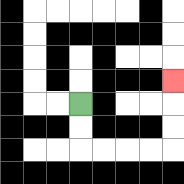{'start': '[3, 4]', 'end': '[7, 3]', 'path_directions': 'D,D,R,R,R,R,U,U,U', 'path_coordinates': '[[3, 4], [3, 5], [3, 6], [4, 6], [5, 6], [6, 6], [7, 6], [7, 5], [7, 4], [7, 3]]'}